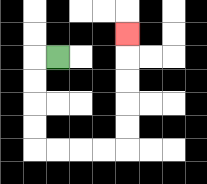{'start': '[2, 2]', 'end': '[5, 1]', 'path_directions': 'L,D,D,D,D,R,R,R,R,U,U,U,U,U', 'path_coordinates': '[[2, 2], [1, 2], [1, 3], [1, 4], [1, 5], [1, 6], [2, 6], [3, 6], [4, 6], [5, 6], [5, 5], [5, 4], [5, 3], [5, 2], [5, 1]]'}